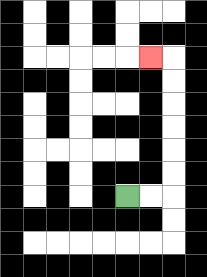{'start': '[5, 8]', 'end': '[6, 2]', 'path_directions': 'R,R,U,U,U,U,U,U,L', 'path_coordinates': '[[5, 8], [6, 8], [7, 8], [7, 7], [7, 6], [7, 5], [7, 4], [7, 3], [7, 2], [6, 2]]'}